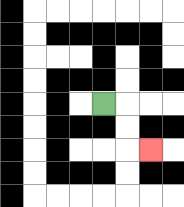{'start': '[4, 4]', 'end': '[6, 6]', 'path_directions': 'R,D,D,R', 'path_coordinates': '[[4, 4], [5, 4], [5, 5], [5, 6], [6, 6]]'}